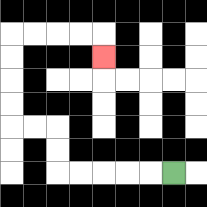{'start': '[7, 7]', 'end': '[4, 2]', 'path_directions': 'L,L,L,L,L,U,U,L,L,U,U,U,U,R,R,R,R,D', 'path_coordinates': '[[7, 7], [6, 7], [5, 7], [4, 7], [3, 7], [2, 7], [2, 6], [2, 5], [1, 5], [0, 5], [0, 4], [0, 3], [0, 2], [0, 1], [1, 1], [2, 1], [3, 1], [4, 1], [4, 2]]'}